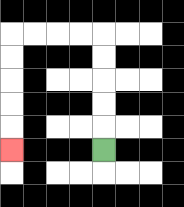{'start': '[4, 6]', 'end': '[0, 6]', 'path_directions': 'U,U,U,U,U,L,L,L,L,D,D,D,D,D', 'path_coordinates': '[[4, 6], [4, 5], [4, 4], [4, 3], [4, 2], [4, 1], [3, 1], [2, 1], [1, 1], [0, 1], [0, 2], [0, 3], [0, 4], [0, 5], [0, 6]]'}